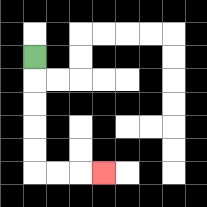{'start': '[1, 2]', 'end': '[4, 7]', 'path_directions': 'D,D,D,D,D,R,R,R', 'path_coordinates': '[[1, 2], [1, 3], [1, 4], [1, 5], [1, 6], [1, 7], [2, 7], [3, 7], [4, 7]]'}